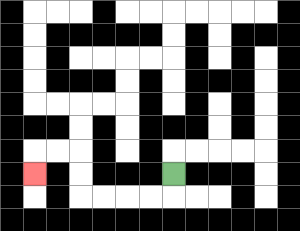{'start': '[7, 7]', 'end': '[1, 7]', 'path_directions': 'D,L,L,L,L,U,U,L,L,D', 'path_coordinates': '[[7, 7], [7, 8], [6, 8], [5, 8], [4, 8], [3, 8], [3, 7], [3, 6], [2, 6], [1, 6], [1, 7]]'}